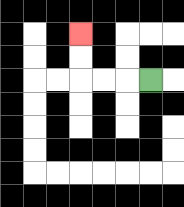{'start': '[6, 3]', 'end': '[3, 1]', 'path_directions': 'L,L,L,U,U', 'path_coordinates': '[[6, 3], [5, 3], [4, 3], [3, 3], [3, 2], [3, 1]]'}